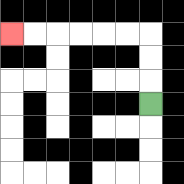{'start': '[6, 4]', 'end': '[0, 1]', 'path_directions': 'U,U,U,L,L,L,L,L,L', 'path_coordinates': '[[6, 4], [6, 3], [6, 2], [6, 1], [5, 1], [4, 1], [3, 1], [2, 1], [1, 1], [0, 1]]'}